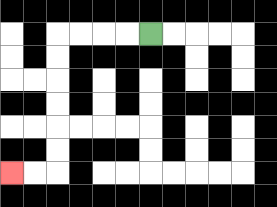{'start': '[6, 1]', 'end': '[0, 7]', 'path_directions': 'L,L,L,L,D,D,D,D,D,D,L,L', 'path_coordinates': '[[6, 1], [5, 1], [4, 1], [3, 1], [2, 1], [2, 2], [2, 3], [2, 4], [2, 5], [2, 6], [2, 7], [1, 7], [0, 7]]'}